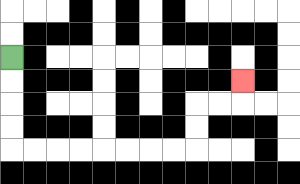{'start': '[0, 2]', 'end': '[10, 3]', 'path_directions': 'D,D,D,D,R,R,R,R,R,R,R,R,U,U,R,R,U', 'path_coordinates': '[[0, 2], [0, 3], [0, 4], [0, 5], [0, 6], [1, 6], [2, 6], [3, 6], [4, 6], [5, 6], [6, 6], [7, 6], [8, 6], [8, 5], [8, 4], [9, 4], [10, 4], [10, 3]]'}